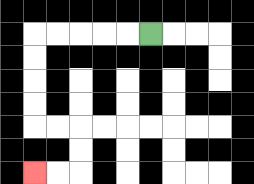{'start': '[6, 1]', 'end': '[1, 7]', 'path_directions': 'L,L,L,L,L,D,D,D,D,R,R,D,D,L,L', 'path_coordinates': '[[6, 1], [5, 1], [4, 1], [3, 1], [2, 1], [1, 1], [1, 2], [1, 3], [1, 4], [1, 5], [2, 5], [3, 5], [3, 6], [3, 7], [2, 7], [1, 7]]'}